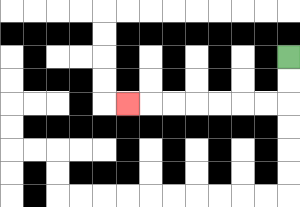{'start': '[12, 2]', 'end': '[5, 4]', 'path_directions': 'D,D,L,L,L,L,L,L,L', 'path_coordinates': '[[12, 2], [12, 3], [12, 4], [11, 4], [10, 4], [9, 4], [8, 4], [7, 4], [6, 4], [5, 4]]'}